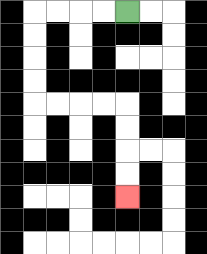{'start': '[5, 0]', 'end': '[5, 8]', 'path_directions': 'L,L,L,L,D,D,D,D,R,R,R,R,D,D,D,D', 'path_coordinates': '[[5, 0], [4, 0], [3, 0], [2, 0], [1, 0], [1, 1], [1, 2], [1, 3], [1, 4], [2, 4], [3, 4], [4, 4], [5, 4], [5, 5], [5, 6], [5, 7], [5, 8]]'}